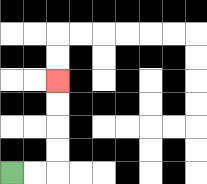{'start': '[0, 7]', 'end': '[2, 3]', 'path_directions': 'R,R,U,U,U,U', 'path_coordinates': '[[0, 7], [1, 7], [2, 7], [2, 6], [2, 5], [2, 4], [2, 3]]'}